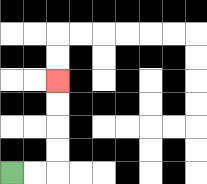{'start': '[0, 7]', 'end': '[2, 3]', 'path_directions': 'R,R,U,U,U,U', 'path_coordinates': '[[0, 7], [1, 7], [2, 7], [2, 6], [2, 5], [2, 4], [2, 3]]'}